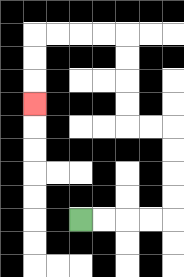{'start': '[3, 9]', 'end': '[1, 4]', 'path_directions': 'R,R,R,R,U,U,U,U,L,L,U,U,U,U,L,L,L,L,D,D,D', 'path_coordinates': '[[3, 9], [4, 9], [5, 9], [6, 9], [7, 9], [7, 8], [7, 7], [7, 6], [7, 5], [6, 5], [5, 5], [5, 4], [5, 3], [5, 2], [5, 1], [4, 1], [3, 1], [2, 1], [1, 1], [1, 2], [1, 3], [1, 4]]'}